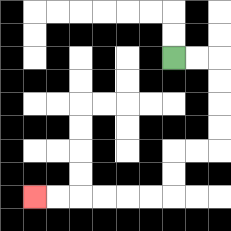{'start': '[7, 2]', 'end': '[1, 8]', 'path_directions': 'R,R,D,D,D,D,L,L,D,D,L,L,L,L,L,L', 'path_coordinates': '[[7, 2], [8, 2], [9, 2], [9, 3], [9, 4], [9, 5], [9, 6], [8, 6], [7, 6], [7, 7], [7, 8], [6, 8], [5, 8], [4, 8], [3, 8], [2, 8], [1, 8]]'}